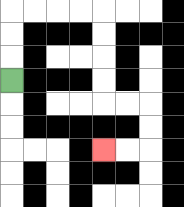{'start': '[0, 3]', 'end': '[4, 6]', 'path_directions': 'U,U,U,R,R,R,R,D,D,D,D,R,R,D,D,L,L', 'path_coordinates': '[[0, 3], [0, 2], [0, 1], [0, 0], [1, 0], [2, 0], [3, 0], [4, 0], [4, 1], [4, 2], [4, 3], [4, 4], [5, 4], [6, 4], [6, 5], [6, 6], [5, 6], [4, 6]]'}